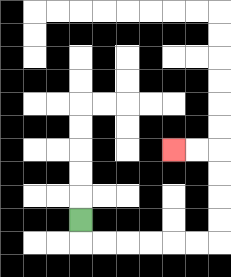{'start': '[3, 9]', 'end': '[7, 6]', 'path_directions': 'D,R,R,R,R,R,R,U,U,U,U,L,L', 'path_coordinates': '[[3, 9], [3, 10], [4, 10], [5, 10], [6, 10], [7, 10], [8, 10], [9, 10], [9, 9], [9, 8], [9, 7], [9, 6], [8, 6], [7, 6]]'}